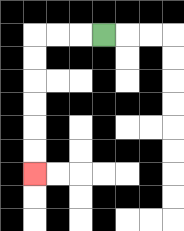{'start': '[4, 1]', 'end': '[1, 7]', 'path_directions': 'L,L,L,D,D,D,D,D,D', 'path_coordinates': '[[4, 1], [3, 1], [2, 1], [1, 1], [1, 2], [1, 3], [1, 4], [1, 5], [1, 6], [1, 7]]'}